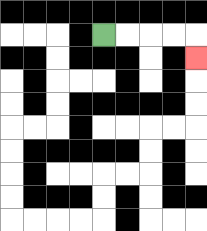{'start': '[4, 1]', 'end': '[8, 2]', 'path_directions': 'R,R,R,R,D', 'path_coordinates': '[[4, 1], [5, 1], [6, 1], [7, 1], [8, 1], [8, 2]]'}